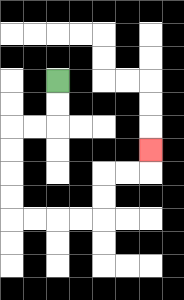{'start': '[2, 3]', 'end': '[6, 6]', 'path_directions': 'D,D,L,L,D,D,D,D,R,R,R,R,U,U,R,R,U', 'path_coordinates': '[[2, 3], [2, 4], [2, 5], [1, 5], [0, 5], [0, 6], [0, 7], [0, 8], [0, 9], [1, 9], [2, 9], [3, 9], [4, 9], [4, 8], [4, 7], [5, 7], [6, 7], [6, 6]]'}